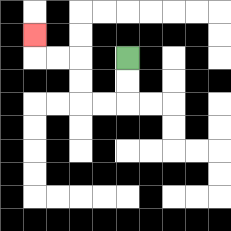{'start': '[5, 2]', 'end': '[1, 1]', 'path_directions': 'D,D,L,L,U,U,L,L,U', 'path_coordinates': '[[5, 2], [5, 3], [5, 4], [4, 4], [3, 4], [3, 3], [3, 2], [2, 2], [1, 2], [1, 1]]'}